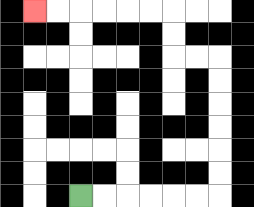{'start': '[3, 8]', 'end': '[1, 0]', 'path_directions': 'R,R,R,R,R,R,U,U,U,U,U,U,L,L,U,U,L,L,L,L,L,L', 'path_coordinates': '[[3, 8], [4, 8], [5, 8], [6, 8], [7, 8], [8, 8], [9, 8], [9, 7], [9, 6], [9, 5], [9, 4], [9, 3], [9, 2], [8, 2], [7, 2], [7, 1], [7, 0], [6, 0], [5, 0], [4, 0], [3, 0], [2, 0], [1, 0]]'}